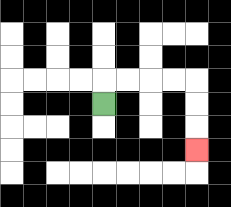{'start': '[4, 4]', 'end': '[8, 6]', 'path_directions': 'U,R,R,R,R,D,D,D', 'path_coordinates': '[[4, 4], [4, 3], [5, 3], [6, 3], [7, 3], [8, 3], [8, 4], [8, 5], [8, 6]]'}